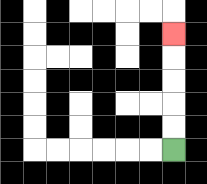{'start': '[7, 6]', 'end': '[7, 1]', 'path_directions': 'U,U,U,U,U', 'path_coordinates': '[[7, 6], [7, 5], [7, 4], [7, 3], [7, 2], [7, 1]]'}